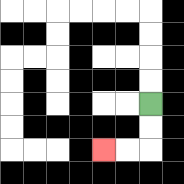{'start': '[6, 4]', 'end': '[4, 6]', 'path_directions': 'D,D,L,L', 'path_coordinates': '[[6, 4], [6, 5], [6, 6], [5, 6], [4, 6]]'}